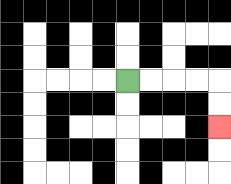{'start': '[5, 3]', 'end': '[9, 5]', 'path_directions': 'R,R,R,R,D,D', 'path_coordinates': '[[5, 3], [6, 3], [7, 3], [8, 3], [9, 3], [9, 4], [9, 5]]'}